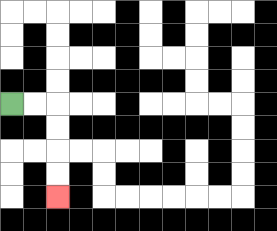{'start': '[0, 4]', 'end': '[2, 8]', 'path_directions': 'R,R,D,D,D,D', 'path_coordinates': '[[0, 4], [1, 4], [2, 4], [2, 5], [2, 6], [2, 7], [2, 8]]'}